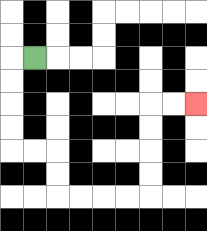{'start': '[1, 2]', 'end': '[8, 4]', 'path_directions': 'L,D,D,D,D,R,R,D,D,R,R,R,R,U,U,U,U,R,R', 'path_coordinates': '[[1, 2], [0, 2], [0, 3], [0, 4], [0, 5], [0, 6], [1, 6], [2, 6], [2, 7], [2, 8], [3, 8], [4, 8], [5, 8], [6, 8], [6, 7], [6, 6], [6, 5], [6, 4], [7, 4], [8, 4]]'}